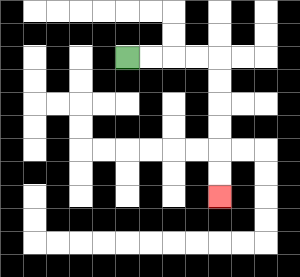{'start': '[5, 2]', 'end': '[9, 8]', 'path_directions': 'R,R,R,R,D,D,D,D,D,D', 'path_coordinates': '[[5, 2], [6, 2], [7, 2], [8, 2], [9, 2], [9, 3], [9, 4], [9, 5], [9, 6], [9, 7], [9, 8]]'}